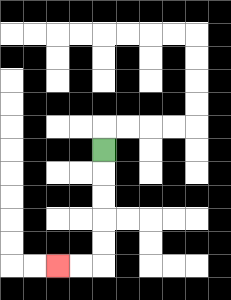{'start': '[4, 6]', 'end': '[2, 11]', 'path_directions': 'D,D,D,D,D,L,L', 'path_coordinates': '[[4, 6], [4, 7], [4, 8], [4, 9], [4, 10], [4, 11], [3, 11], [2, 11]]'}